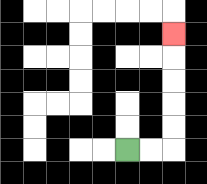{'start': '[5, 6]', 'end': '[7, 1]', 'path_directions': 'R,R,U,U,U,U,U', 'path_coordinates': '[[5, 6], [6, 6], [7, 6], [7, 5], [7, 4], [7, 3], [7, 2], [7, 1]]'}